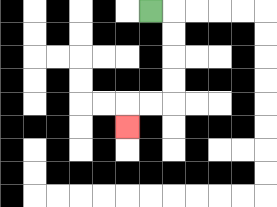{'start': '[6, 0]', 'end': '[5, 5]', 'path_directions': 'R,D,D,D,D,L,L,D', 'path_coordinates': '[[6, 0], [7, 0], [7, 1], [7, 2], [7, 3], [7, 4], [6, 4], [5, 4], [5, 5]]'}